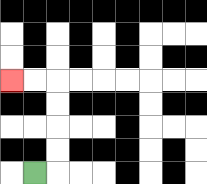{'start': '[1, 7]', 'end': '[0, 3]', 'path_directions': 'R,U,U,U,U,L,L', 'path_coordinates': '[[1, 7], [2, 7], [2, 6], [2, 5], [2, 4], [2, 3], [1, 3], [0, 3]]'}